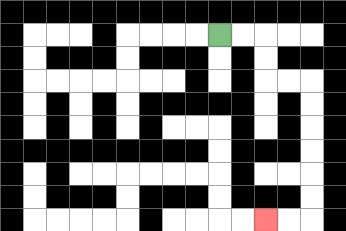{'start': '[9, 1]', 'end': '[11, 9]', 'path_directions': 'R,R,D,D,R,R,D,D,D,D,D,D,L,L', 'path_coordinates': '[[9, 1], [10, 1], [11, 1], [11, 2], [11, 3], [12, 3], [13, 3], [13, 4], [13, 5], [13, 6], [13, 7], [13, 8], [13, 9], [12, 9], [11, 9]]'}